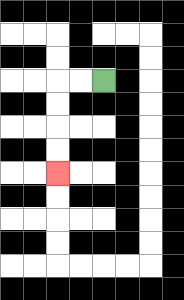{'start': '[4, 3]', 'end': '[2, 7]', 'path_directions': 'L,L,D,D,D,D', 'path_coordinates': '[[4, 3], [3, 3], [2, 3], [2, 4], [2, 5], [2, 6], [2, 7]]'}